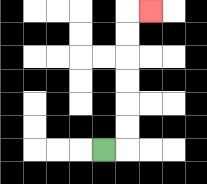{'start': '[4, 6]', 'end': '[6, 0]', 'path_directions': 'R,U,U,U,U,U,U,R', 'path_coordinates': '[[4, 6], [5, 6], [5, 5], [5, 4], [5, 3], [5, 2], [5, 1], [5, 0], [6, 0]]'}